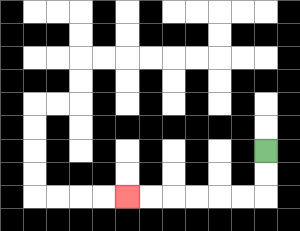{'start': '[11, 6]', 'end': '[5, 8]', 'path_directions': 'D,D,L,L,L,L,L,L', 'path_coordinates': '[[11, 6], [11, 7], [11, 8], [10, 8], [9, 8], [8, 8], [7, 8], [6, 8], [5, 8]]'}